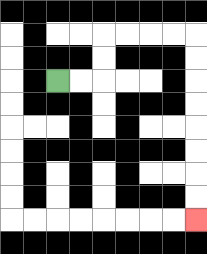{'start': '[2, 3]', 'end': '[8, 9]', 'path_directions': 'R,R,U,U,R,R,R,R,D,D,D,D,D,D,D,D', 'path_coordinates': '[[2, 3], [3, 3], [4, 3], [4, 2], [4, 1], [5, 1], [6, 1], [7, 1], [8, 1], [8, 2], [8, 3], [8, 4], [8, 5], [8, 6], [8, 7], [8, 8], [8, 9]]'}